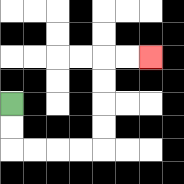{'start': '[0, 4]', 'end': '[6, 2]', 'path_directions': 'D,D,R,R,R,R,U,U,U,U,R,R', 'path_coordinates': '[[0, 4], [0, 5], [0, 6], [1, 6], [2, 6], [3, 6], [4, 6], [4, 5], [4, 4], [4, 3], [4, 2], [5, 2], [6, 2]]'}